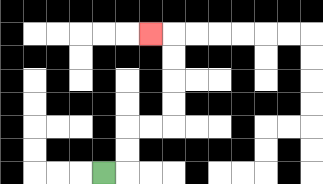{'start': '[4, 7]', 'end': '[6, 1]', 'path_directions': 'R,U,U,R,R,U,U,U,U,L', 'path_coordinates': '[[4, 7], [5, 7], [5, 6], [5, 5], [6, 5], [7, 5], [7, 4], [7, 3], [7, 2], [7, 1], [6, 1]]'}